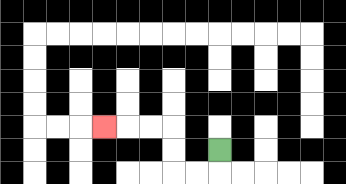{'start': '[9, 6]', 'end': '[4, 5]', 'path_directions': 'D,L,L,U,U,L,L,L', 'path_coordinates': '[[9, 6], [9, 7], [8, 7], [7, 7], [7, 6], [7, 5], [6, 5], [5, 5], [4, 5]]'}